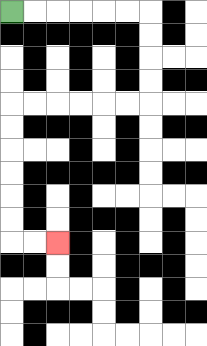{'start': '[0, 0]', 'end': '[2, 10]', 'path_directions': 'R,R,R,R,R,R,D,D,D,D,L,L,L,L,L,L,D,D,D,D,D,D,R,R', 'path_coordinates': '[[0, 0], [1, 0], [2, 0], [3, 0], [4, 0], [5, 0], [6, 0], [6, 1], [6, 2], [6, 3], [6, 4], [5, 4], [4, 4], [3, 4], [2, 4], [1, 4], [0, 4], [0, 5], [0, 6], [0, 7], [0, 8], [0, 9], [0, 10], [1, 10], [2, 10]]'}